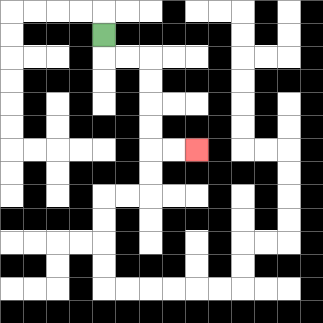{'start': '[4, 1]', 'end': '[8, 6]', 'path_directions': 'D,R,R,D,D,D,D,R,R', 'path_coordinates': '[[4, 1], [4, 2], [5, 2], [6, 2], [6, 3], [6, 4], [6, 5], [6, 6], [7, 6], [8, 6]]'}